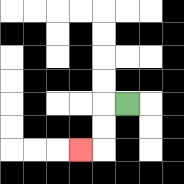{'start': '[5, 4]', 'end': '[3, 6]', 'path_directions': 'L,D,D,L', 'path_coordinates': '[[5, 4], [4, 4], [4, 5], [4, 6], [3, 6]]'}